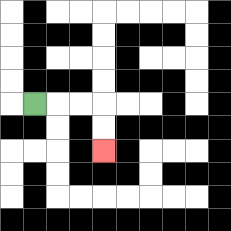{'start': '[1, 4]', 'end': '[4, 6]', 'path_directions': 'R,R,R,D,D', 'path_coordinates': '[[1, 4], [2, 4], [3, 4], [4, 4], [4, 5], [4, 6]]'}